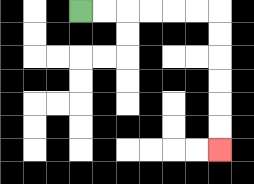{'start': '[3, 0]', 'end': '[9, 6]', 'path_directions': 'R,R,R,R,R,R,D,D,D,D,D,D', 'path_coordinates': '[[3, 0], [4, 0], [5, 0], [6, 0], [7, 0], [8, 0], [9, 0], [9, 1], [9, 2], [9, 3], [9, 4], [9, 5], [9, 6]]'}